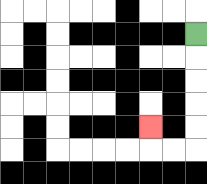{'start': '[8, 1]', 'end': '[6, 5]', 'path_directions': 'D,D,D,D,D,L,L,U', 'path_coordinates': '[[8, 1], [8, 2], [8, 3], [8, 4], [8, 5], [8, 6], [7, 6], [6, 6], [6, 5]]'}